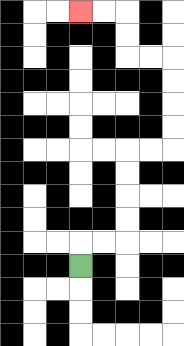{'start': '[3, 11]', 'end': '[3, 0]', 'path_directions': 'U,R,R,U,U,U,U,R,R,U,U,U,U,L,L,U,U,L,L', 'path_coordinates': '[[3, 11], [3, 10], [4, 10], [5, 10], [5, 9], [5, 8], [5, 7], [5, 6], [6, 6], [7, 6], [7, 5], [7, 4], [7, 3], [7, 2], [6, 2], [5, 2], [5, 1], [5, 0], [4, 0], [3, 0]]'}